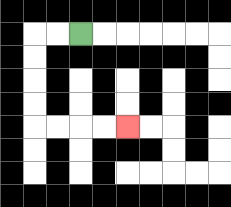{'start': '[3, 1]', 'end': '[5, 5]', 'path_directions': 'L,L,D,D,D,D,R,R,R,R', 'path_coordinates': '[[3, 1], [2, 1], [1, 1], [1, 2], [1, 3], [1, 4], [1, 5], [2, 5], [3, 5], [4, 5], [5, 5]]'}